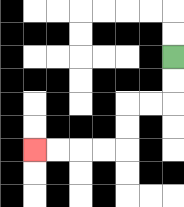{'start': '[7, 2]', 'end': '[1, 6]', 'path_directions': 'D,D,L,L,D,D,L,L,L,L', 'path_coordinates': '[[7, 2], [7, 3], [7, 4], [6, 4], [5, 4], [5, 5], [5, 6], [4, 6], [3, 6], [2, 6], [1, 6]]'}